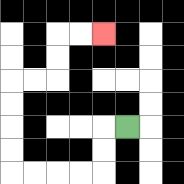{'start': '[5, 5]', 'end': '[4, 1]', 'path_directions': 'L,D,D,L,L,L,L,U,U,U,U,R,R,U,U,R,R', 'path_coordinates': '[[5, 5], [4, 5], [4, 6], [4, 7], [3, 7], [2, 7], [1, 7], [0, 7], [0, 6], [0, 5], [0, 4], [0, 3], [1, 3], [2, 3], [2, 2], [2, 1], [3, 1], [4, 1]]'}